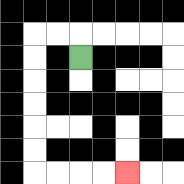{'start': '[3, 2]', 'end': '[5, 7]', 'path_directions': 'U,L,L,D,D,D,D,D,D,R,R,R,R', 'path_coordinates': '[[3, 2], [3, 1], [2, 1], [1, 1], [1, 2], [1, 3], [1, 4], [1, 5], [1, 6], [1, 7], [2, 7], [3, 7], [4, 7], [5, 7]]'}